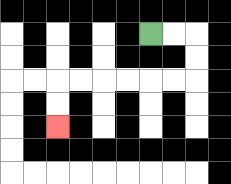{'start': '[6, 1]', 'end': '[2, 5]', 'path_directions': 'R,R,D,D,L,L,L,L,L,L,D,D', 'path_coordinates': '[[6, 1], [7, 1], [8, 1], [8, 2], [8, 3], [7, 3], [6, 3], [5, 3], [4, 3], [3, 3], [2, 3], [2, 4], [2, 5]]'}